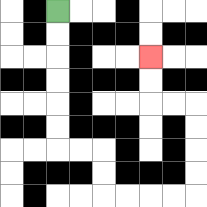{'start': '[2, 0]', 'end': '[6, 2]', 'path_directions': 'D,D,D,D,D,D,R,R,D,D,R,R,R,R,U,U,U,U,L,L,U,U', 'path_coordinates': '[[2, 0], [2, 1], [2, 2], [2, 3], [2, 4], [2, 5], [2, 6], [3, 6], [4, 6], [4, 7], [4, 8], [5, 8], [6, 8], [7, 8], [8, 8], [8, 7], [8, 6], [8, 5], [8, 4], [7, 4], [6, 4], [6, 3], [6, 2]]'}